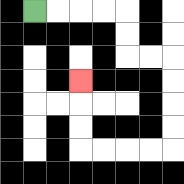{'start': '[1, 0]', 'end': '[3, 3]', 'path_directions': 'R,R,R,R,D,D,R,R,D,D,D,D,L,L,L,L,U,U,U', 'path_coordinates': '[[1, 0], [2, 0], [3, 0], [4, 0], [5, 0], [5, 1], [5, 2], [6, 2], [7, 2], [7, 3], [7, 4], [7, 5], [7, 6], [6, 6], [5, 6], [4, 6], [3, 6], [3, 5], [3, 4], [3, 3]]'}